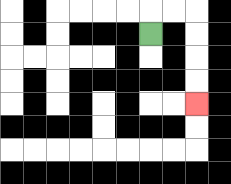{'start': '[6, 1]', 'end': '[8, 4]', 'path_directions': 'U,R,R,D,D,D,D', 'path_coordinates': '[[6, 1], [6, 0], [7, 0], [8, 0], [8, 1], [8, 2], [8, 3], [8, 4]]'}